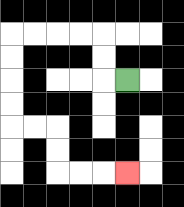{'start': '[5, 3]', 'end': '[5, 7]', 'path_directions': 'L,U,U,L,L,L,L,D,D,D,D,R,R,D,D,R,R,R', 'path_coordinates': '[[5, 3], [4, 3], [4, 2], [4, 1], [3, 1], [2, 1], [1, 1], [0, 1], [0, 2], [0, 3], [0, 4], [0, 5], [1, 5], [2, 5], [2, 6], [2, 7], [3, 7], [4, 7], [5, 7]]'}